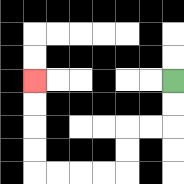{'start': '[7, 3]', 'end': '[1, 3]', 'path_directions': 'D,D,L,L,D,D,L,L,L,L,U,U,U,U', 'path_coordinates': '[[7, 3], [7, 4], [7, 5], [6, 5], [5, 5], [5, 6], [5, 7], [4, 7], [3, 7], [2, 7], [1, 7], [1, 6], [1, 5], [1, 4], [1, 3]]'}